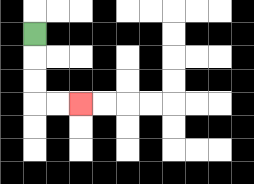{'start': '[1, 1]', 'end': '[3, 4]', 'path_directions': 'D,D,D,R,R', 'path_coordinates': '[[1, 1], [1, 2], [1, 3], [1, 4], [2, 4], [3, 4]]'}